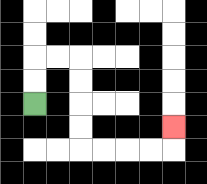{'start': '[1, 4]', 'end': '[7, 5]', 'path_directions': 'U,U,R,R,D,D,D,D,R,R,R,R,U', 'path_coordinates': '[[1, 4], [1, 3], [1, 2], [2, 2], [3, 2], [3, 3], [3, 4], [3, 5], [3, 6], [4, 6], [5, 6], [6, 6], [7, 6], [7, 5]]'}